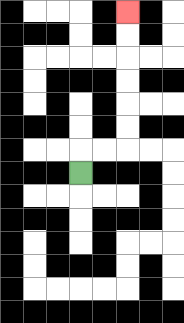{'start': '[3, 7]', 'end': '[5, 0]', 'path_directions': 'U,R,R,U,U,U,U,U,U', 'path_coordinates': '[[3, 7], [3, 6], [4, 6], [5, 6], [5, 5], [5, 4], [5, 3], [5, 2], [5, 1], [5, 0]]'}